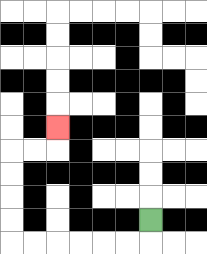{'start': '[6, 9]', 'end': '[2, 5]', 'path_directions': 'D,L,L,L,L,L,L,U,U,U,U,R,R,U', 'path_coordinates': '[[6, 9], [6, 10], [5, 10], [4, 10], [3, 10], [2, 10], [1, 10], [0, 10], [0, 9], [0, 8], [0, 7], [0, 6], [1, 6], [2, 6], [2, 5]]'}